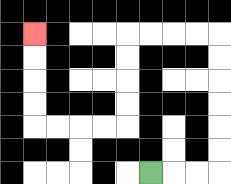{'start': '[6, 7]', 'end': '[1, 1]', 'path_directions': 'R,R,R,U,U,U,U,U,U,L,L,L,L,D,D,D,D,L,L,L,L,U,U,U,U', 'path_coordinates': '[[6, 7], [7, 7], [8, 7], [9, 7], [9, 6], [9, 5], [9, 4], [9, 3], [9, 2], [9, 1], [8, 1], [7, 1], [6, 1], [5, 1], [5, 2], [5, 3], [5, 4], [5, 5], [4, 5], [3, 5], [2, 5], [1, 5], [1, 4], [1, 3], [1, 2], [1, 1]]'}